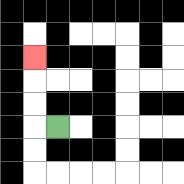{'start': '[2, 5]', 'end': '[1, 2]', 'path_directions': 'L,U,U,U', 'path_coordinates': '[[2, 5], [1, 5], [1, 4], [1, 3], [1, 2]]'}